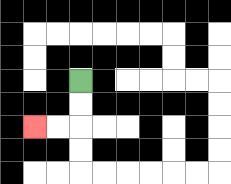{'start': '[3, 3]', 'end': '[1, 5]', 'path_directions': 'D,D,L,L', 'path_coordinates': '[[3, 3], [3, 4], [3, 5], [2, 5], [1, 5]]'}